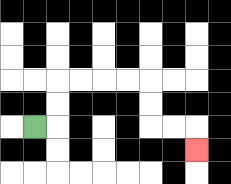{'start': '[1, 5]', 'end': '[8, 6]', 'path_directions': 'R,U,U,R,R,R,R,D,D,R,R,D', 'path_coordinates': '[[1, 5], [2, 5], [2, 4], [2, 3], [3, 3], [4, 3], [5, 3], [6, 3], [6, 4], [6, 5], [7, 5], [8, 5], [8, 6]]'}